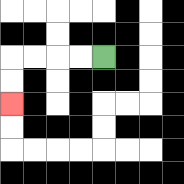{'start': '[4, 2]', 'end': '[0, 4]', 'path_directions': 'L,L,L,L,D,D', 'path_coordinates': '[[4, 2], [3, 2], [2, 2], [1, 2], [0, 2], [0, 3], [0, 4]]'}